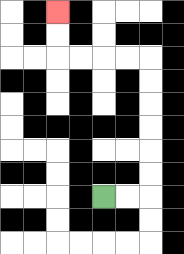{'start': '[4, 8]', 'end': '[2, 0]', 'path_directions': 'R,R,U,U,U,U,U,U,L,L,L,L,U,U', 'path_coordinates': '[[4, 8], [5, 8], [6, 8], [6, 7], [6, 6], [6, 5], [6, 4], [6, 3], [6, 2], [5, 2], [4, 2], [3, 2], [2, 2], [2, 1], [2, 0]]'}